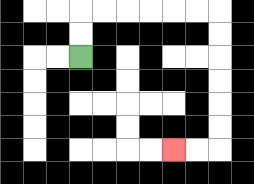{'start': '[3, 2]', 'end': '[7, 6]', 'path_directions': 'U,U,R,R,R,R,R,R,D,D,D,D,D,D,L,L', 'path_coordinates': '[[3, 2], [3, 1], [3, 0], [4, 0], [5, 0], [6, 0], [7, 0], [8, 0], [9, 0], [9, 1], [9, 2], [9, 3], [9, 4], [9, 5], [9, 6], [8, 6], [7, 6]]'}